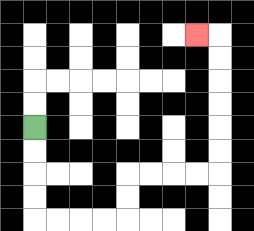{'start': '[1, 5]', 'end': '[8, 1]', 'path_directions': 'D,D,D,D,R,R,R,R,U,U,R,R,R,R,U,U,U,U,U,U,L', 'path_coordinates': '[[1, 5], [1, 6], [1, 7], [1, 8], [1, 9], [2, 9], [3, 9], [4, 9], [5, 9], [5, 8], [5, 7], [6, 7], [7, 7], [8, 7], [9, 7], [9, 6], [9, 5], [9, 4], [9, 3], [9, 2], [9, 1], [8, 1]]'}